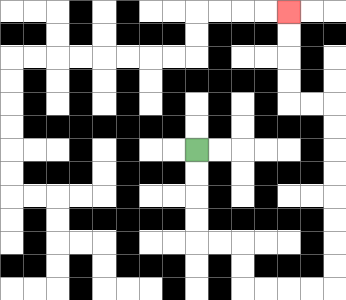{'start': '[8, 6]', 'end': '[12, 0]', 'path_directions': 'D,D,D,D,R,R,D,D,R,R,R,R,U,U,U,U,U,U,U,U,L,L,U,U,U,U', 'path_coordinates': '[[8, 6], [8, 7], [8, 8], [8, 9], [8, 10], [9, 10], [10, 10], [10, 11], [10, 12], [11, 12], [12, 12], [13, 12], [14, 12], [14, 11], [14, 10], [14, 9], [14, 8], [14, 7], [14, 6], [14, 5], [14, 4], [13, 4], [12, 4], [12, 3], [12, 2], [12, 1], [12, 0]]'}